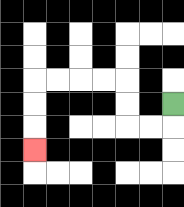{'start': '[7, 4]', 'end': '[1, 6]', 'path_directions': 'D,L,L,U,U,L,L,L,L,D,D,D', 'path_coordinates': '[[7, 4], [7, 5], [6, 5], [5, 5], [5, 4], [5, 3], [4, 3], [3, 3], [2, 3], [1, 3], [1, 4], [1, 5], [1, 6]]'}